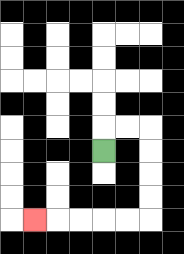{'start': '[4, 6]', 'end': '[1, 9]', 'path_directions': 'U,R,R,D,D,D,D,L,L,L,L,L', 'path_coordinates': '[[4, 6], [4, 5], [5, 5], [6, 5], [6, 6], [6, 7], [6, 8], [6, 9], [5, 9], [4, 9], [3, 9], [2, 9], [1, 9]]'}